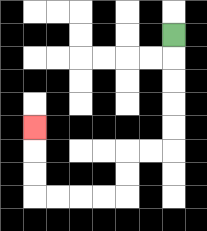{'start': '[7, 1]', 'end': '[1, 5]', 'path_directions': 'D,D,D,D,D,L,L,D,D,L,L,L,L,U,U,U', 'path_coordinates': '[[7, 1], [7, 2], [7, 3], [7, 4], [7, 5], [7, 6], [6, 6], [5, 6], [5, 7], [5, 8], [4, 8], [3, 8], [2, 8], [1, 8], [1, 7], [1, 6], [1, 5]]'}